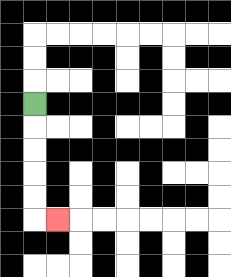{'start': '[1, 4]', 'end': '[2, 9]', 'path_directions': 'D,D,D,D,D,R', 'path_coordinates': '[[1, 4], [1, 5], [1, 6], [1, 7], [1, 8], [1, 9], [2, 9]]'}